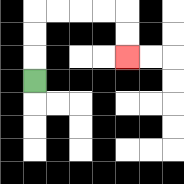{'start': '[1, 3]', 'end': '[5, 2]', 'path_directions': 'U,U,U,R,R,R,R,D,D', 'path_coordinates': '[[1, 3], [1, 2], [1, 1], [1, 0], [2, 0], [3, 0], [4, 0], [5, 0], [5, 1], [5, 2]]'}